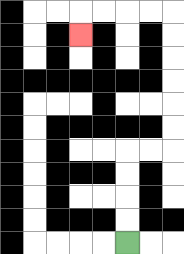{'start': '[5, 10]', 'end': '[3, 1]', 'path_directions': 'U,U,U,U,R,R,U,U,U,U,U,U,L,L,L,L,D', 'path_coordinates': '[[5, 10], [5, 9], [5, 8], [5, 7], [5, 6], [6, 6], [7, 6], [7, 5], [7, 4], [7, 3], [7, 2], [7, 1], [7, 0], [6, 0], [5, 0], [4, 0], [3, 0], [3, 1]]'}